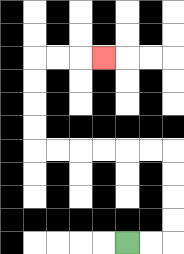{'start': '[5, 10]', 'end': '[4, 2]', 'path_directions': 'R,R,U,U,U,U,L,L,L,L,L,L,U,U,U,U,R,R,R', 'path_coordinates': '[[5, 10], [6, 10], [7, 10], [7, 9], [7, 8], [7, 7], [7, 6], [6, 6], [5, 6], [4, 6], [3, 6], [2, 6], [1, 6], [1, 5], [1, 4], [1, 3], [1, 2], [2, 2], [3, 2], [4, 2]]'}